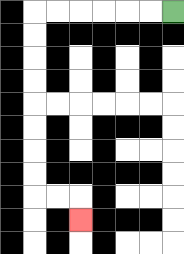{'start': '[7, 0]', 'end': '[3, 9]', 'path_directions': 'L,L,L,L,L,L,D,D,D,D,D,D,D,D,R,R,D', 'path_coordinates': '[[7, 0], [6, 0], [5, 0], [4, 0], [3, 0], [2, 0], [1, 0], [1, 1], [1, 2], [1, 3], [1, 4], [1, 5], [1, 6], [1, 7], [1, 8], [2, 8], [3, 8], [3, 9]]'}